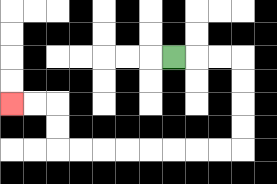{'start': '[7, 2]', 'end': '[0, 4]', 'path_directions': 'R,R,R,D,D,D,D,L,L,L,L,L,L,L,L,U,U,L,L', 'path_coordinates': '[[7, 2], [8, 2], [9, 2], [10, 2], [10, 3], [10, 4], [10, 5], [10, 6], [9, 6], [8, 6], [7, 6], [6, 6], [5, 6], [4, 6], [3, 6], [2, 6], [2, 5], [2, 4], [1, 4], [0, 4]]'}